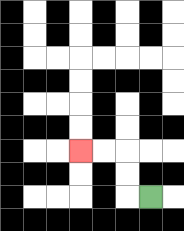{'start': '[6, 8]', 'end': '[3, 6]', 'path_directions': 'L,U,U,L,L', 'path_coordinates': '[[6, 8], [5, 8], [5, 7], [5, 6], [4, 6], [3, 6]]'}